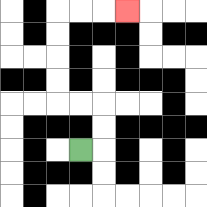{'start': '[3, 6]', 'end': '[5, 0]', 'path_directions': 'R,U,U,L,L,U,U,U,U,R,R,R', 'path_coordinates': '[[3, 6], [4, 6], [4, 5], [4, 4], [3, 4], [2, 4], [2, 3], [2, 2], [2, 1], [2, 0], [3, 0], [4, 0], [5, 0]]'}